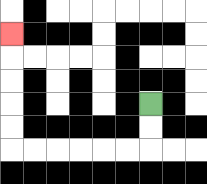{'start': '[6, 4]', 'end': '[0, 1]', 'path_directions': 'D,D,L,L,L,L,L,L,U,U,U,U,U', 'path_coordinates': '[[6, 4], [6, 5], [6, 6], [5, 6], [4, 6], [3, 6], [2, 6], [1, 6], [0, 6], [0, 5], [0, 4], [0, 3], [0, 2], [0, 1]]'}